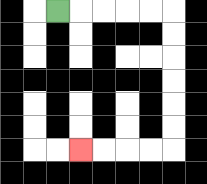{'start': '[2, 0]', 'end': '[3, 6]', 'path_directions': 'R,R,R,R,R,D,D,D,D,D,D,L,L,L,L', 'path_coordinates': '[[2, 0], [3, 0], [4, 0], [5, 0], [6, 0], [7, 0], [7, 1], [7, 2], [7, 3], [7, 4], [7, 5], [7, 6], [6, 6], [5, 6], [4, 6], [3, 6]]'}